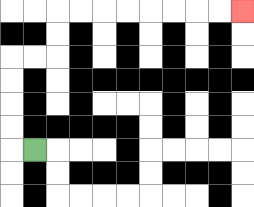{'start': '[1, 6]', 'end': '[10, 0]', 'path_directions': 'L,U,U,U,U,R,R,U,U,R,R,R,R,R,R,R,R', 'path_coordinates': '[[1, 6], [0, 6], [0, 5], [0, 4], [0, 3], [0, 2], [1, 2], [2, 2], [2, 1], [2, 0], [3, 0], [4, 0], [5, 0], [6, 0], [7, 0], [8, 0], [9, 0], [10, 0]]'}